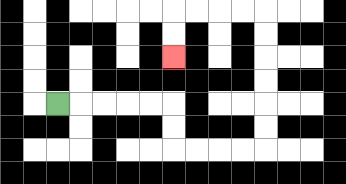{'start': '[2, 4]', 'end': '[7, 2]', 'path_directions': 'R,R,R,R,R,D,D,R,R,R,R,U,U,U,U,U,U,L,L,L,L,D,D', 'path_coordinates': '[[2, 4], [3, 4], [4, 4], [5, 4], [6, 4], [7, 4], [7, 5], [7, 6], [8, 6], [9, 6], [10, 6], [11, 6], [11, 5], [11, 4], [11, 3], [11, 2], [11, 1], [11, 0], [10, 0], [9, 0], [8, 0], [7, 0], [7, 1], [7, 2]]'}